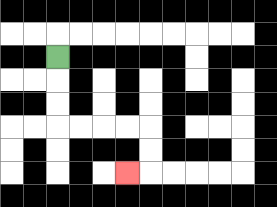{'start': '[2, 2]', 'end': '[5, 7]', 'path_directions': 'D,D,D,R,R,R,R,D,D,L', 'path_coordinates': '[[2, 2], [2, 3], [2, 4], [2, 5], [3, 5], [4, 5], [5, 5], [6, 5], [6, 6], [6, 7], [5, 7]]'}